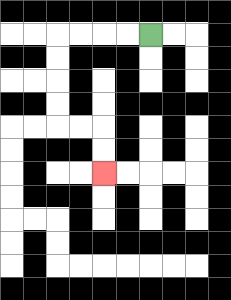{'start': '[6, 1]', 'end': '[4, 7]', 'path_directions': 'L,L,L,L,D,D,D,D,R,R,D,D', 'path_coordinates': '[[6, 1], [5, 1], [4, 1], [3, 1], [2, 1], [2, 2], [2, 3], [2, 4], [2, 5], [3, 5], [4, 5], [4, 6], [4, 7]]'}